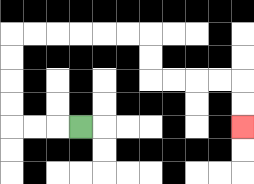{'start': '[3, 5]', 'end': '[10, 5]', 'path_directions': 'L,L,L,U,U,U,U,R,R,R,R,R,R,D,D,R,R,R,R,D,D', 'path_coordinates': '[[3, 5], [2, 5], [1, 5], [0, 5], [0, 4], [0, 3], [0, 2], [0, 1], [1, 1], [2, 1], [3, 1], [4, 1], [5, 1], [6, 1], [6, 2], [6, 3], [7, 3], [8, 3], [9, 3], [10, 3], [10, 4], [10, 5]]'}